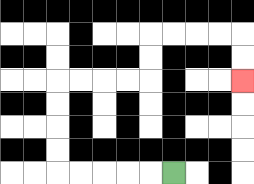{'start': '[7, 7]', 'end': '[10, 3]', 'path_directions': 'L,L,L,L,L,U,U,U,U,R,R,R,R,U,U,R,R,R,R,D,D', 'path_coordinates': '[[7, 7], [6, 7], [5, 7], [4, 7], [3, 7], [2, 7], [2, 6], [2, 5], [2, 4], [2, 3], [3, 3], [4, 3], [5, 3], [6, 3], [6, 2], [6, 1], [7, 1], [8, 1], [9, 1], [10, 1], [10, 2], [10, 3]]'}